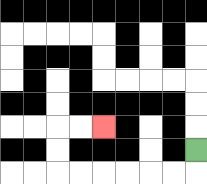{'start': '[8, 6]', 'end': '[4, 5]', 'path_directions': 'D,L,L,L,L,L,L,U,U,R,R', 'path_coordinates': '[[8, 6], [8, 7], [7, 7], [6, 7], [5, 7], [4, 7], [3, 7], [2, 7], [2, 6], [2, 5], [3, 5], [4, 5]]'}